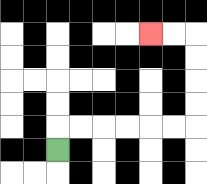{'start': '[2, 6]', 'end': '[6, 1]', 'path_directions': 'U,R,R,R,R,R,R,U,U,U,U,L,L', 'path_coordinates': '[[2, 6], [2, 5], [3, 5], [4, 5], [5, 5], [6, 5], [7, 5], [8, 5], [8, 4], [8, 3], [8, 2], [8, 1], [7, 1], [6, 1]]'}